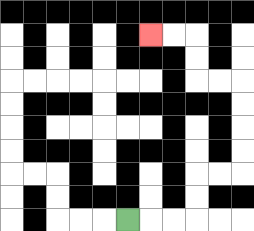{'start': '[5, 9]', 'end': '[6, 1]', 'path_directions': 'R,R,R,U,U,R,R,U,U,U,U,L,L,U,U,L,L', 'path_coordinates': '[[5, 9], [6, 9], [7, 9], [8, 9], [8, 8], [8, 7], [9, 7], [10, 7], [10, 6], [10, 5], [10, 4], [10, 3], [9, 3], [8, 3], [8, 2], [8, 1], [7, 1], [6, 1]]'}